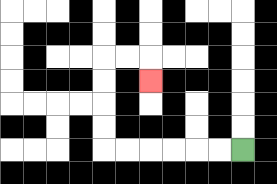{'start': '[10, 6]', 'end': '[6, 3]', 'path_directions': 'L,L,L,L,L,L,U,U,U,U,R,R,D', 'path_coordinates': '[[10, 6], [9, 6], [8, 6], [7, 6], [6, 6], [5, 6], [4, 6], [4, 5], [4, 4], [4, 3], [4, 2], [5, 2], [6, 2], [6, 3]]'}